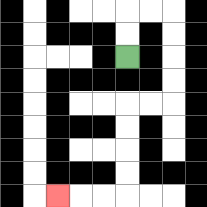{'start': '[5, 2]', 'end': '[2, 8]', 'path_directions': 'U,U,R,R,D,D,D,D,L,L,D,D,D,D,L,L,L', 'path_coordinates': '[[5, 2], [5, 1], [5, 0], [6, 0], [7, 0], [7, 1], [7, 2], [7, 3], [7, 4], [6, 4], [5, 4], [5, 5], [5, 6], [5, 7], [5, 8], [4, 8], [3, 8], [2, 8]]'}